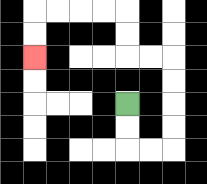{'start': '[5, 4]', 'end': '[1, 2]', 'path_directions': 'D,D,R,R,U,U,U,U,L,L,U,U,L,L,L,L,D,D', 'path_coordinates': '[[5, 4], [5, 5], [5, 6], [6, 6], [7, 6], [7, 5], [7, 4], [7, 3], [7, 2], [6, 2], [5, 2], [5, 1], [5, 0], [4, 0], [3, 0], [2, 0], [1, 0], [1, 1], [1, 2]]'}